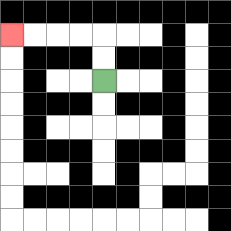{'start': '[4, 3]', 'end': '[0, 1]', 'path_directions': 'U,U,L,L,L,L', 'path_coordinates': '[[4, 3], [4, 2], [4, 1], [3, 1], [2, 1], [1, 1], [0, 1]]'}